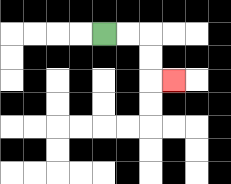{'start': '[4, 1]', 'end': '[7, 3]', 'path_directions': 'R,R,D,D,R', 'path_coordinates': '[[4, 1], [5, 1], [6, 1], [6, 2], [6, 3], [7, 3]]'}